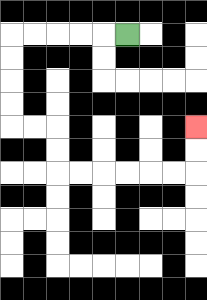{'start': '[5, 1]', 'end': '[8, 5]', 'path_directions': 'L,L,L,L,L,D,D,D,D,R,R,D,D,R,R,R,R,R,R,U,U', 'path_coordinates': '[[5, 1], [4, 1], [3, 1], [2, 1], [1, 1], [0, 1], [0, 2], [0, 3], [0, 4], [0, 5], [1, 5], [2, 5], [2, 6], [2, 7], [3, 7], [4, 7], [5, 7], [6, 7], [7, 7], [8, 7], [8, 6], [8, 5]]'}